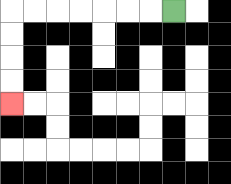{'start': '[7, 0]', 'end': '[0, 4]', 'path_directions': 'L,L,L,L,L,L,L,D,D,D,D', 'path_coordinates': '[[7, 0], [6, 0], [5, 0], [4, 0], [3, 0], [2, 0], [1, 0], [0, 0], [0, 1], [0, 2], [0, 3], [0, 4]]'}